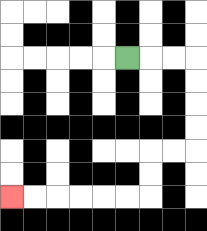{'start': '[5, 2]', 'end': '[0, 8]', 'path_directions': 'R,R,R,D,D,D,D,L,L,D,D,L,L,L,L,L,L', 'path_coordinates': '[[5, 2], [6, 2], [7, 2], [8, 2], [8, 3], [8, 4], [8, 5], [8, 6], [7, 6], [6, 6], [6, 7], [6, 8], [5, 8], [4, 8], [3, 8], [2, 8], [1, 8], [0, 8]]'}